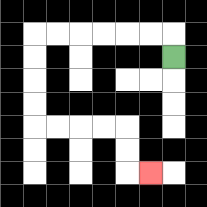{'start': '[7, 2]', 'end': '[6, 7]', 'path_directions': 'U,L,L,L,L,L,L,D,D,D,D,R,R,R,R,D,D,R', 'path_coordinates': '[[7, 2], [7, 1], [6, 1], [5, 1], [4, 1], [3, 1], [2, 1], [1, 1], [1, 2], [1, 3], [1, 4], [1, 5], [2, 5], [3, 5], [4, 5], [5, 5], [5, 6], [5, 7], [6, 7]]'}